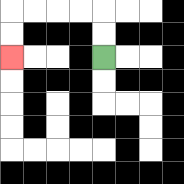{'start': '[4, 2]', 'end': '[0, 2]', 'path_directions': 'U,U,L,L,L,L,D,D', 'path_coordinates': '[[4, 2], [4, 1], [4, 0], [3, 0], [2, 0], [1, 0], [0, 0], [0, 1], [0, 2]]'}